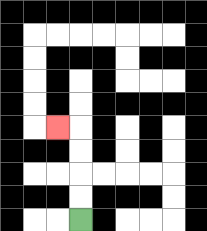{'start': '[3, 9]', 'end': '[2, 5]', 'path_directions': 'U,U,U,U,L', 'path_coordinates': '[[3, 9], [3, 8], [3, 7], [3, 6], [3, 5], [2, 5]]'}